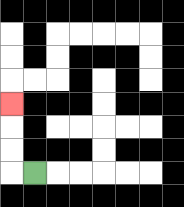{'start': '[1, 7]', 'end': '[0, 4]', 'path_directions': 'L,U,U,U', 'path_coordinates': '[[1, 7], [0, 7], [0, 6], [0, 5], [0, 4]]'}